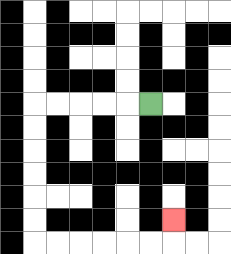{'start': '[6, 4]', 'end': '[7, 9]', 'path_directions': 'L,L,L,L,L,D,D,D,D,D,D,R,R,R,R,R,R,U', 'path_coordinates': '[[6, 4], [5, 4], [4, 4], [3, 4], [2, 4], [1, 4], [1, 5], [1, 6], [1, 7], [1, 8], [1, 9], [1, 10], [2, 10], [3, 10], [4, 10], [5, 10], [6, 10], [7, 10], [7, 9]]'}